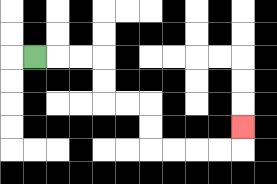{'start': '[1, 2]', 'end': '[10, 5]', 'path_directions': 'R,R,R,D,D,R,R,D,D,R,R,R,R,U', 'path_coordinates': '[[1, 2], [2, 2], [3, 2], [4, 2], [4, 3], [4, 4], [5, 4], [6, 4], [6, 5], [6, 6], [7, 6], [8, 6], [9, 6], [10, 6], [10, 5]]'}